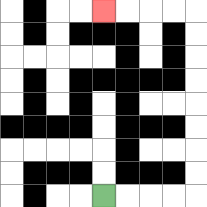{'start': '[4, 8]', 'end': '[4, 0]', 'path_directions': 'R,R,R,R,U,U,U,U,U,U,U,U,L,L,L,L', 'path_coordinates': '[[4, 8], [5, 8], [6, 8], [7, 8], [8, 8], [8, 7], [8, 6], [8, 5], [8, 4], [8, 3], [8, 2], [8, 1], [8, 0], [7, 0], [6, 0], [5, 0], [4, 0]]'}